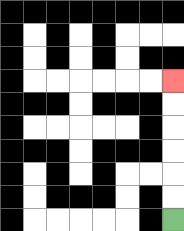{'start': '[7, 9]', 'end': '[7, 3]', 'path_directions': 'U,U,U,U,U,U', 'path_coordinates': '[[7, 9], [7, 8], [7, 7], [7, 6], [7, 5], [7, 4], [7, 3]]'}